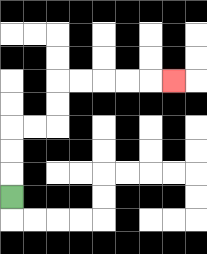{'start': '[0, 8]', 'end': '[7, 3]', 'path_directions': 'U,U,U,R,R,U,U,R,R,R,R,R', 'path_coordinates': '[[0, 8], [0, 7], [0, 6], [0, 5], [1, 5], [2, 5], [2, 4], [2, 3], [3, 3], [4, 3], [5, 3], [6, 3], [7, 3]]'}